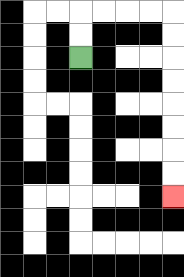{'start': '[3, 2]', 'end': '[7, 8]', 'path_directions': 'U,U,R,R,R,R,D,D,D,D,D,D,D,D', 'path_coordinates': '[[3, 2], [3, 1], [3, 0], [4, 0], [5, 0], [6, 0], [7, 0], [7, 1], [7, 2], [7, 3], [7, 4], [7, 5], [7, 6], [7, 7], [7, 8]]'}